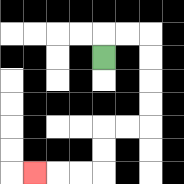{'start': '[4, 2]', 'end': '[1, 7]', 'path_directions': 'U,R,R,D,D,D,D,L,L,D,D,L,L,L', 'path_coordinates': '[[4, 2], [4, 1], [5, 1], [6, 1], [6, 2], [6, 3], [6, 4], [6, 5], [5, 5], [4, 5], [4, 6], [4, 7], [3, 7], [2, 7], [1, 7]]'}